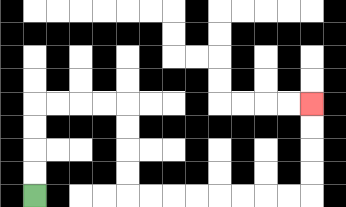{'start': '[1, 8]', 'end': '[13, 4]', 'path_directions': 'U,U,U,U,R,R,R,R,D,D,D,D,R,R,R,R,R,R,R,R,U,U,U,U', 'path_coordinates': '[[1, 8], [1, 7], [1, 6], [1, 5], [1, 4], [2, 4], [3, 4], [4, 4], [5, 4], [5, 5], [5, 6], [5, 7], [5, 8], [6, 8], [7, 8], [8, 8], [9, 8], [10, 8], [11, 8], [12, 8], [13, 8], [13, 7], [13, 6], [13, 5], [13, 4]]'}